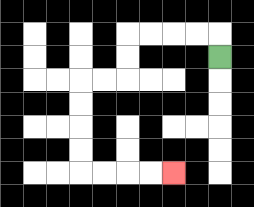{'start': '[9, 2]', 'end': '[7, 7]', 'path_directions': 'U,L,L,L,L,D,D,L,L,D,D,D,D,R,R,R,R', 'path_coordinates': '[[9, 2], [9, 1], [8, 1], [7, 1], [6, 1], [5, 1], [5, 2], [5, 3], [4, 3], [3, 3], [3, 4], [3, 5], [3, 6], [3, 7], [4, 7], [5, 7], [6, 7], [7, 7]]'}